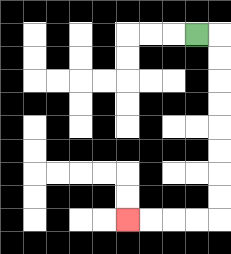{'start': '[8, 1]', 'end': '[5, 9]', 'path_directions': 'R,D,D,D,D,D,D,D,D,L,L,L,L', 'path_coordinates': '[[8, 1], [9, 1], [9, 2], [9, 3], [9, 4], [9, 5], [9, 6], [9, 7], [9, 8], [9, 9], [8, 9], [7, 9], [6, 9], [5, 9]]'}